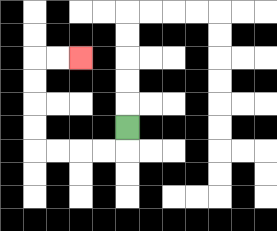{'start': '[5, 5]', 'end': '[3, 2]', 'path_directions': 'D,L,L,L,L,U,U,U,U,R,R', 'path_coordinates': '[[5, 5], [5, 6], [4, 6], [3, 6], [2, 6], [1, 6], [1, 5], [1, 4], [1, 3], [1, 2], [2, 2], [3, 2]]'}